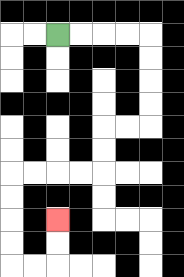{'start': '[2, 1]', 'end': '[2, 9]', 'path_directions': 'R,R,R,R,D,D,D,D,L,L,D,D,L,L,L,L,D,D,D,D,R,R,U,U', 'path_coordinates': '[[2, 1], [3, 1], [4, 1], [5, 1], [6, 1], [6, 2], [6, 3], [6, 4], [6, 5], [5, 5], [4, 5], [4, 6], [4, 7], [3, 7], [2, 7], [1, 7], [0, 7], [0, 8], [0, 9], [0, 10], [0, 11], [1, 11], [2, 11], [2, 10], [2, 9]]'}